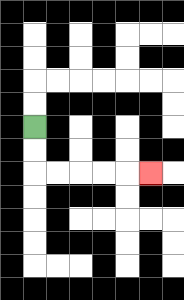{'start': '[1, 5]', 'end': '[6, 7]', 'path_directions': 'D,D,R,R,R,R,R', 'path_coordinates': '[[1, 5], [1, 6], [1, 7], [2, 7], [3, 7], [4, 7], [5, 7], [6, 7]]'}